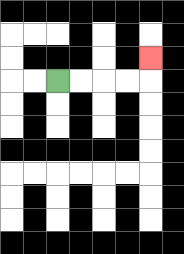{'start': '[2, 3]', 'end': '[6, 2]', 'path_directions': 'R,R,R,R,U', 'path_coordinates': '[[2, 3], [3, 3], [4, 3], [5, 3], [6, 3], [6, 2]]'}